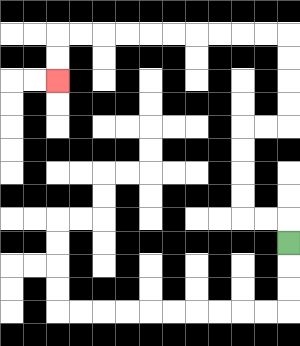{'start': '[12, 10]', 'end': '[2, 3]', 'path_directions': 'U,L,L,U,U,U,U,R,R,U,U,U,U,L,L,L,L,L,L,L,L,L,L,D,D', 'path_coordinates': '[[12, 10], [12, 9], [11, 9], [10, 9], [10, 8], [10, 7], [10, 6], [10, 5], [11, 5], [12, 5], [12, 4], [12, 3], [12, 2], [12, 1], [11, 1], [10, 1], [9, 1], [8, 1], [7, 1], [6, 1], [5, 1], [4, 1], [3, 1], [2, 1], [2, 2], [2, 3]]'}